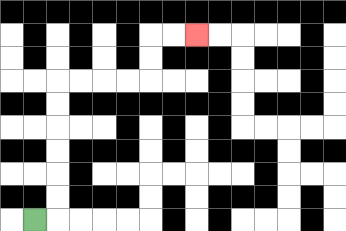{'start': '[1, 9]', 'end': '[8, 1]', 'path_directions': 'R,U,U,U,U,U,U,R,R,R,R,U,U,R,R', 'path_coordinates': '[[1, 9], [2, 9], [2, 8], [2, 7], [2, 6], [2, 5], [2, 4], [2, 3], [3, 3], [4, 3], [5, 3], [6, 3], [6, 2], [6, 1], [7, 1], [8, 1]]'}